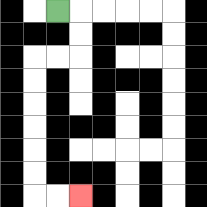{'start': '[2, 0]', 'end': '[3, 8]', 'path_directions': 'R,D,D,L,L,D,D,D,D,D,D,R,R', 'path_coordinates': '[[2, 0], [3, 0], [3, 1], [3, 2], [2, 2], [1, 2], [1, 3], [1, 4], [1, 5], [1, 6], [1, 7], [1, 8], [2, 8], [3, 8]]'}